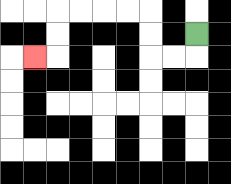{'start': '[8, 1]', 'end': '[1, 2]', 'path_directions': 'D,L,L,U,U,L,L,L,L,D,D,L', 'path_coordinates': '[[8, 1], [8, 2], [7, 2], [6, 2], [6, 1], [6, 0], [5, 0], [4, 0], [3, 0], [2, 0], [2, 1], [2, 2], [1, 2]]'}